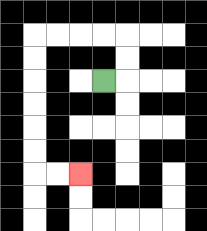{'start': '[4, 3]', 'end': '[3, 7]', 'path_directions': 'R,U,U,L,L,L,L,D,D,D,D,D,D,R,R', 'path_coordinates': '[[4, 3], [5, 3], [5, 2], [5, 1], [4, 1], [3, 1], [2, 1], [1, 1], [1, 2], [1, 3], [1, 4], [1, 5], [1, 6], [1, 7], [2, 7], [3, 7]]'}